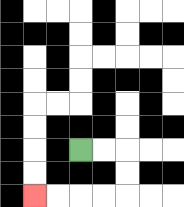{'start': '[3, 6]', 'end': '[1, 8]', 'path_directions': 'R,R,D,D,L,L,L,L', 'path_coordinates': '[[3, 6], [4, 6], [5, 6], [5, 7], [5, 8], [4, 8], [3, 8], [2, 8], [1, 8]]'}